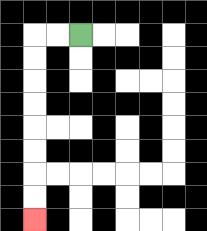{'start': '[3, 1]', 'end': '[1, 9]', 'path_directions': 'L,L,D,D,D,D,D,D,D,D', 'path_coordinates': '[[3, 1], [2, 1], [1, 1], [1, 2], [1, 3], [1, 4], [1, 5], [1, 6], [1, 7], [1, 8], [1, 9]]'}